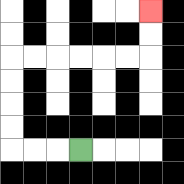{'start': '[3, 6]', 'end': '[6, 0]', 'path_directions': 'L,L,L,U,U,U,U,R,R,R,R,R,R,U,U', 'path_coordinates': '[[3, 6], [2, 6], [1, 6], [0, 6], [0, 5], [0, 4], [0, 3], [0, 2], [1, 2], [2, 2], [3, 2], [4, 2], [5, 2], [6, 2], [6, 1], [6, 0]]'}